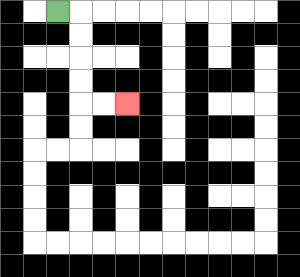{'start': '[2, 0]', 'end': '[5, 4]', 'path_directions': 'R,D,D,D,D,R,R', 'path_coordinates': '[[2, 0], [3, 0], [3, 1], [3, 2], [3, 3], [3, 4], [4, 4], [5, 4]]'}